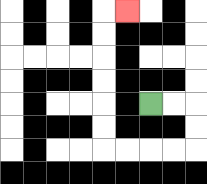{'start': '[6, 4]', 'end': '[5, 0]', 'path_directions': 'R,R,D,D,L,L,L,L,U,U,U,U,U,U,R', 'path_coordinates': '[[6, 4], [7, 4], [8, 4], [8, 5], [8, 6], [7, 6], [6, 6], [5, 6], [4, 6], [4, 5], [4, 4], [4, 3], [4, 2], [4, 1], [4, 0], [5, 0]]'}